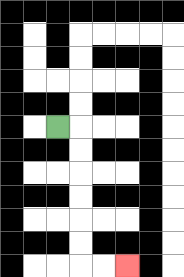{'start': '[2, 5]', 'end': '[5, 11]', 'path_directions': 'R,D,D,D,D,D,D,R,R', 'path_coordinates': '[[2, 5], [3, 5], [3, 6], [3, 7], [3, 8], [3, 9], [3, 10], [3, 11], [4, 11], [5, 11]]'}